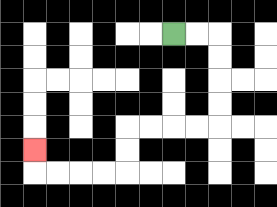{'start': '[7, 1]', 'end': '[1, 6]', 'path_directions': 'R,R,D,D,D,D,L,L,L,L,D,D,L,L,L,L,U', 'path_coordinates': '[[7, 1], [8, 1], [9, 1], [9, 2], [9, 3], [9, 4], [9, 5], [8, 5], [7, 5], [6, 5], [5, 5], [5, 6], [5, 7], [4, 7], [3, 7], [2, 7], [1, 7], [1, 6]]'}